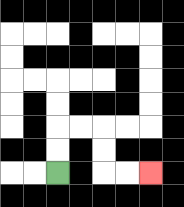{'start': '[2, 7]', 'end': '[6, 7]', 'path_directions': 'U,U,R,R,D,D,R,R', 'path_coordinates': '[[2, 7], [2, 6], [2, 5], [3, 5], [4, 5], [4, 6], [4, 7], [5, 7], [6, 7]]'}